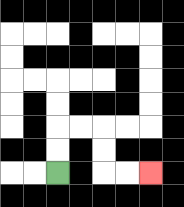{'start': '[2, 7]', 'end': '[6, 7]', 'path_directions': 'U,U,R,R,D,D,R,R', 'path_coordinates': '[[2, 7], [2, 6], [2, 5], [3, 5], [4, 5], [4, 6], [4, 7], [5, 7], [6, 7]]'}